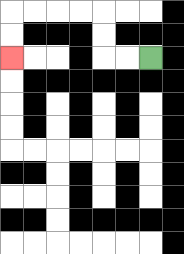{'start': '[6, 2]', 'end': '[0, 2]', 'path_directions': 'L,L,U,U,L,L,L,L,D,D', 'path_coordinates': '[[6, 2], [5, 2], [4, 2], [4, 1], [4, 0], [3, 0], [2, 0], [1, 0], [0, 0], [0, 1], [0, 2]]'}